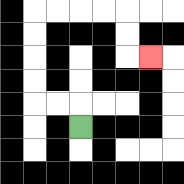{'start': '[3, 5]', 'end': '[6, 2]', 'path_directions': 'U,L,L,U,U,U,U,R,R,R,R,D,D,R', 'path_coordinates': '[[3, 5], [3, 4], [2, 4], [1, 4], [1, 3], [1, 2], [1, 1], [1, 0], [2, 0], [3, 0], [4, 0], [5, 0], [5, 1], [5, 2], [6, 2]]'}